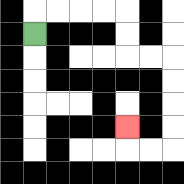{'start': '[1, 1]', 'end': '[5, 5]', 'path_directions': 'U,R,R,R,R,D,D,R,R,D,D,D,D,L,L,U', 'path_coordinates': '[[1, 1], [1, 0], [2, 0], [3, 0], [4, 0], [5, 0], [5, 1], [5, 2], [6, 2], [7, 2], [7, 3], [7, 4], [7, 5], [7, 6], [6, 6], [5, 6], [5, 5]]'}